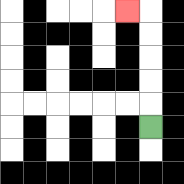{'start': '[6, 5]', 'end': '[5, 0]', 'path_directions': 'U,U,U,U,U,L', 'path_coordinates': '[[6, 5], [6, 4], [6, 3], [6, 2], [6, 1], [6, 0], [5, 0]]'}